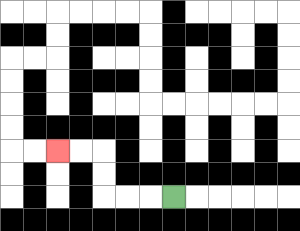{'start': '[7, 8]', 'end': '[2, 6]', 'path_directions': 'L,L,L,U,U,L,L', 'path_coordinates': '[[7, 8], [6, 8], [5, 8], [4, 8], [4, 7], [4, 6], [3, 6], [2, 6]]'}